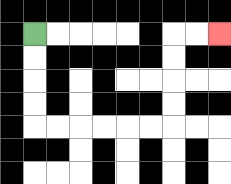{'start': '[1, 1]', 'end': '[9, 1]', 'path_directions': 'D,D,D,D,R,R,R,R,R,R,U,U,U,U,R,R', 'path_coordinates': '[[1, 1], [1, 2], [1, 3], [1, 4], [1, 5], [2, 5], [3, 5], [4, 5], [5, 5], [6, 5], [7, 5], [7, 4], [7, 3], [7, 2], [7, 1], [8, 1], [9, 1]]'}